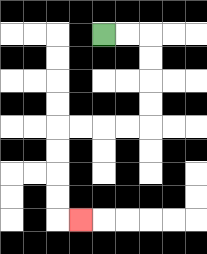{'start': '[4, 1]', 'end': '[3, 9]', 'path_directions': 'R,R,D,D,D,D,L,L,L,L,D,D,D,D,R', 'path_coordinates': '[[4, 1], [5, 1], [6, 1], [6, 2], [6, 3], [6, 4], [6, 5], [5, 5], [4, 5], [3, 5], [2, 5], [2, 6], [2, 7], [2, 8], [2, 9], [3, 9]]'}